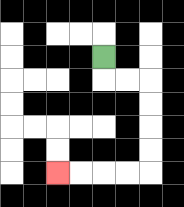{'start': '[4, 2]', 'end': '[2, 7]', 'path_directions': 'D,R,R,D,D,D,D,L,L,L,L', 'path_coordinates': '[[4, 2], [4, 3], [5, 3], [6, 3], [6, 4], [6, 5], [6, 6], [6, 7], [5, 7], [4, 7], [3, 7], [2, 7]]'}